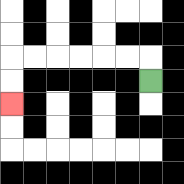{'start': '[6, 3]', 'end': '[0, 4]', 'path_directions': 'U,L,L,L,L,L,L,D,D', 'path_coordinates': '[[6, 3], [6, 2], [5, 2], [4, 2], [3, 2], [2, 2], [1, 2], [0, 2], [0, 3], [0, 4]]'}